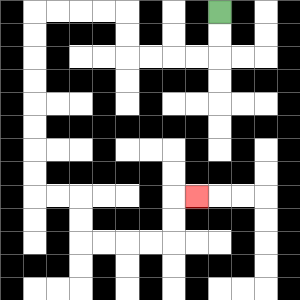{'start': '[9, 0]', 'end': '[8, 8]', 'path_directions': 'D,D,L,L,L,L,U,U,L,L,L,L,D,D,D,D,D,D,D,D,R,R,D,D,R,R,R,R,U,U,R', 'path_coordinates': '[[9, 0], [9, 1], [9, 2], [8, 2], [7, 2], [6, 2], [5, 2], [5, 1], [5, 0], [4, 0], [3, 0], [2, 0], [1, 0], [1, 1], [1, 2], [1, 3], [1, 4], [1, 5], [1, 6], [1, 7], [1, 8], [2, 8], [3, 8], [3, 9], [3, 10], [4, 10], [5, 10], [6, 10], [7, 10], [7, 9], [7, 8], [8, 8]]'}